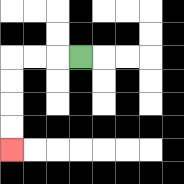{'start': '[3, 2]', 'end': '[0, 6]', 'path_directions': 'L,L,L,D,D,D,D', 'path_coordinates': '[[3, 2], [2, 2], [1, 2], [0, 2], [0, 3], [0, 4], [0, 5], [0, 6]]'}